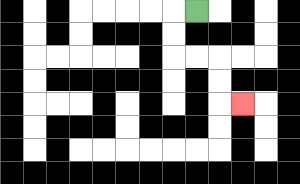{'start': '[8, 0]', 'end': '[10, 4]', 'path_directions': 'L,D,D,R,R,D,D,R', 'path_coordinates': '[[8, 0], [7, 0], [7, 1], [7, 2], [8, 2], [9, 2], [9, 3], [9, 4], [10, 4]]'}